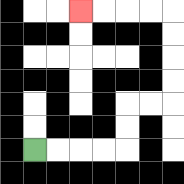{'start': '[1, 6]', 'end': '[3, 0]', 'path_directions': 'R,R,R,R,U,U,R,R,U,U,U,U,L,L,L,L', 'path_coordinates': '[[1, 6], [2, 6], [3, 6], [4, 6], [5, 6], [5, 5], [5, 4], [6, 4], [7, 4], [7, 3], [7, 2], [7, 1], [7, 0], [6, 0], [5, 0], [4, 0], [3, 0]]'}